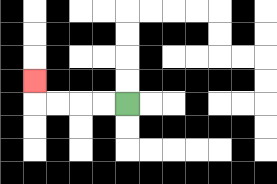{'start': '[5, 4]', 'end': '[1, 3]', 'path_directions': 'L,L,L,L,U', 'path_coordinates': '[[5, 4], [4, 4], [3, 4], [2, 4], [1, 4], [1, 3]]'}